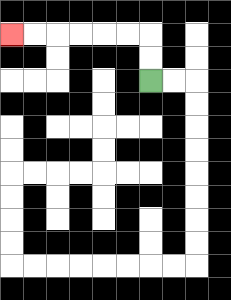{'start': '[6, 3]', 'end': '[0, 1]', 'path_directions': 'U,U,L,L,L,L,L,L', 'path_coordinates': '[[6, 3], [6, 2], [6, 1], [5, 1], [4, 1], [3, 1], [2, 1], [1, 1], [0, 1]]'}